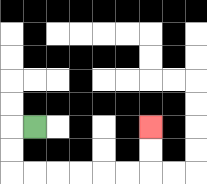{'start': '[1, 5]', 'end': '[6, 5]', 'path_directions': 'L,D,D,R,R,R,R,R,R,U,U', 'path_coordinates': '[[1, 5], [0, 5], [0, 6], [0, 7], [1, 7], [2, 7], [3, 7], [4, 7], [5, 7], [6, 7], [6, 6], [6, 5]]'}